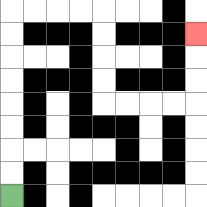{'start': '[0, 8]', 'end': '[8, 1]', 'path_directions': 'U,U,U,U,U,U,U,U,R,R,R,R,D,D,D,D,R,R,R,R,U,U,U', 'path_coordinates': '[[0, 8], [0, 7], [0, 6], [0, 5], [0, 4], [0, 3], [0, 2], [0, 1], [0, 0], [1, 0], [2, 0], [3, 0], [4, 0], [4, 1], [4, 2], [4, 3], [4, 4], [5, 4], [6, 4], [7, 4], [8, 4], [8, 3], [8, 2], [8, 1]]'}